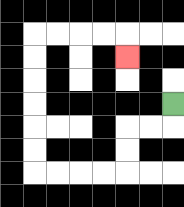{'start': '[7, 4]', 'end': '[5, 2]', 'path_directions': 'D,L,L,D,D,L,L,L,L,U,U,U,U,U,U,R,R,R,R,D', 'path_coordinates': '[[7, 4], [7, 5], [6, 5], [5, 5], [5, 6], [5, 7], [4, 7], [3, 7], [2, 7], [1, 7], [1, 6], [1, 5], [1, 4], [1, 3], [1, 2], [1, 1], [2, 1], [3, 1], [4, 1], [5, 1], [5, 2]]'}